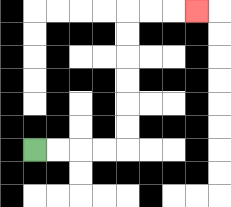{'start': '[1, 6]', 'end': '[8, 0]', 'path_directions': 'R,R,R,R,U,U,U,U,U,U,R,R,R', 'path_coordinates': '[[1, 6], [2, 6], [3, 6], [4, 6], [5, 6], [5, 5], [5, 4], [5, 3], [5, 2], [5, 1], [5, 0], [6, 0], [7, 0], [8, 0]]'}